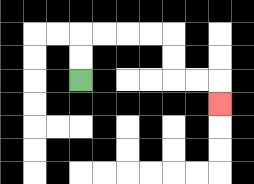{'start': '[3, 3]', 'end': '[9, 4]', 'path_directions': 'U,U,R,R,R,R,D,D,R,R,D', 'path_coordinates': '[[3, 3], [3, 2], [3, 1], [4, 1], [5, 1], [6, 1], [7, 1], [7, 2], [7, 3], [8, 3], [9, 3], [9, 4]]'}